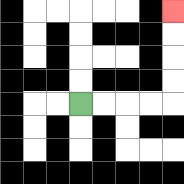{'start': '[3, 4]', 'end': '[7, 0]', 'path_directions': 'R,R,R,R,U,U,U,U', 'path_coordinates': '[[3, 4], [4, 4], [5, 4], [6, 4], [7, 4], [7, 3], [7, 2], [7, 1], [7, 0]]'}